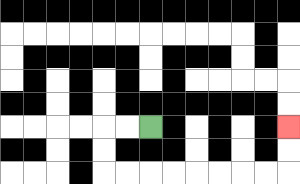{'start': '[6, 5]', 'end': '[12, 5]', 'path_directions': 'L,L,D,D,R,R,R,R,R,R,R,R,U,U', 'path_coordinates': '[[6, 5], [5, 5], [4, 5], [4, 6], [4, 7], [5, 7], [6, 7], [7, 7], [8, 7], [9, 7], [10, 7], [11, 7], [12, 7], [12, 6], [12, 5]]'}